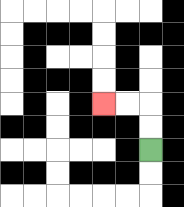{'start': '[6, 6]', 'end': '[4, 4]', 'path_directions': 'U,U,L,L', 'path_coordinates': '[[6, 6], [6, 5], [6, 4], [5, 4], [4, 4]]'}